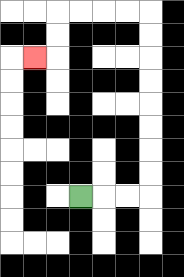{'start': '[3, 8]', 'end': '[1, 2]', 'path_directions': 'R,R,R,U,U,U,U,U,U,U,U,L,L,L,L,D,D,L', 'path_coordinates': '[[3, 8], [4, 8], [5, 8], [6, 8], [6, 7], [6, 6], [6, 5], [6, 4], [6, 3], [6, 2], [6, 1], [6, 0], [5, 0], [4, 0], [3, 0], [2, 0], [2, 1], [2, 2], [1, 2]]'}